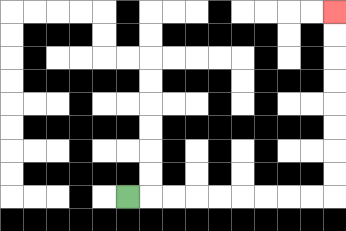{'start': '[5, 8]', 'end': '[14, 0]', 'path_directions': 'R,R,R,R,R,R,R,R,R,U,U,U,U,U,U,U,U', 'path_coordinates': '[[5, 8], [6, 8], [7, 8], [8, 8], [9, 8], [10, 8], [11, 8], [12, 8], [13, 8], [14, 8], [14, 7], [14, 6], [14, 5], [14, 4], [14, 3], [14, 2], [14, 1], [14, 0]]'}